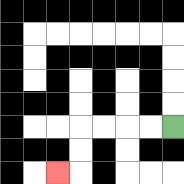{'start': '[7, 5]', 'end': '[2, 7]', 'path_directions': 'L,L,L,L,D,D,L', 'path_coordinates': '[[7, 5], [6, 5], [5, 5], [4, 5], [3, 5], [3, 6], [3, 7], [2, 7]]'}